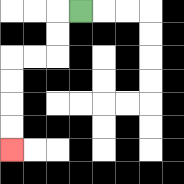{'start': '[3, 0]', 'end': '[0, 6]', 'path_directions': 'L,D,D,L,L,D,D,D,D', 'path_coordinates': '[[3, 0], [2, 0], [2, 1], [2, 2], [1, 2], [0, 2], [0, 3], [0, 4], [0, 5], [0, 6]]'}